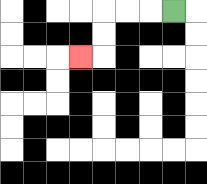{'start': '[7, 0]', 'end': '[3, 2]', 'path_directions': 'L,L,L,D,D,L', 'path_coordinates': '[[7, 0], [6, 0], [5, 0], [4, 0], [4, 1], [4, 2], [3, 2]]'}